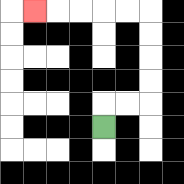{'start': '[4, 5]', 'end': '[1, 0]', 'path_directions': 'U,R,R,U,U,U,U,L,L,L,L,L', 'path_coordinates': '[[4, 5], [4, 4], [5, 4], [6, 4], [6, 3], [6, 2], [6, 1], [6, 0], [5, 0], [4, 0], [3, 0], [2, 0], [1, 0]]'}